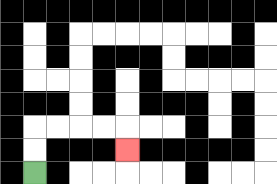{'start': '[1, 7]', 'end': '[5, 6]', 'path_directions': 'U,U,R,R,R,R,D', 'path_coordinates': '[[1, 7], [1, 6], [1, 5], [2, 5], [3, 5], [4, 5], [5, 5], [5, 6]]'}